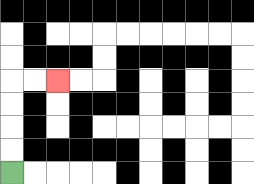{'start': '[0, 7]', 'end': '[2, 3]', 'path_directions': 'U,U,U,U,R,R', 'path_coordinates': '[[0, 7], [0, 6], [0, 5], [0, 4], [0, 3], [1, 3], [2, 3]]'}